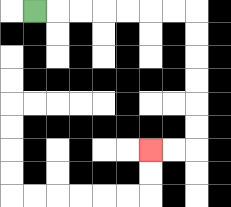{'start': '[1, 0]', 'end': '[6, 6]', 'path_directions': 'R,R,R,R,R,R,R,D,D,D,D,D,D,L,L', 'path_coordinates': '[[1, 0], [2, 0], [3, 0], [4, 0], [5, 0], [6, 0], [7, 0], [8, 0], [8, 1], [8, 2], [8, 3], [8, 4], [8, 5], [8, 6], [7, 6], [6, 6]]'}